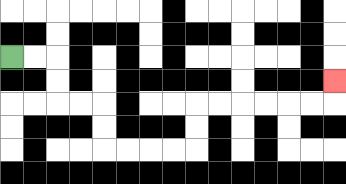{'start': '[0, 2]', 'end': '[14, 3]', 'path_directions': 'R,R,D,D,R,R,D,D,R,R,R,R,U,U,R,R,R,R,R,R,U', 'path_coordinates': '[[0, 2], [1, 2], [2, 2], [2, 3], [2, 4], [3, 4], [4, 4], [4, 5], [4, 6], [5, 6], [6, 6], [7, 6], [8, 6], [8, 5], [8, 4], [9, 4], [10, 4], [11, 4], [12, 4], [13, 4], [14, 4], [14, 3]]'}